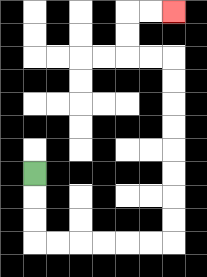{'start': '[1, 7]', 'end': '[7, 0]', 'path_directions': 'D,D,D,R,R,R,R,R,R,U,U,U,U,U,U,U,U,L,L,U,U,R,R', 'path_coordinates': '[[1, 7], [1, 8], [1, 9], [1, 10], [2, 10], [3, 10], [4, 10], [5, 10], [6, 10], [7, 10], [7, 9], [7, 8], [7, 7], [7, 6], [7, 5], [7, 4], [7, 3], [7, 2], [6, 2], [5, 2], [5, 1], [5, 0], [6, 0], [7, 0]]'}